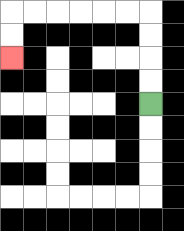{'start': '[6, 4]', 'end': '[0, 2]', 'path_directions': 'U,U,U,U,L,L,L,L,L,L,D,D', 'path_coordinates': '[[6, 4], [6, 3], [6, 2], [6, 1], [6, 0], [5, 0], [4, 0], [3, 0], [2, 0], [1, 0], [0, 0], [0, 1], [0, 2]]'}